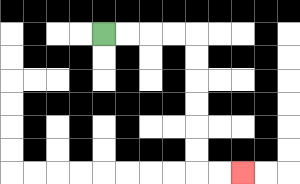{'start': '[4, 1]', 'end': '[10, 7]', 'path_directions': 'R,R,R,R,D,D,D,D,D,D,R,R', 'path_coordinates': '[[4, 1], [5, 1], [6, 1], [7, 1], [8, 1], [8, 2], [8, 3], [8, 4], [8, 5], [8, 6], [8, 7], [9, 7], [10, 7]]'}